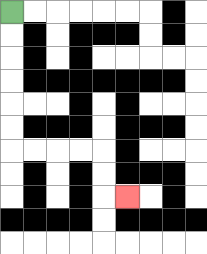{'start': '[0, 0]', 'end': '[5, 8]', 'path_directions': 'D,D,D,D,D,D,R,R,R,R,D,D,R', 'path_coordinates': '[[0, 0], [0, 1], [0, 2], [0, 3], [0, 4], [0, 5], [0, 6], [1, 6], [2, 6], [3, 6], [4, 6], [4, 7], [4, 8], [5, 8]]'}